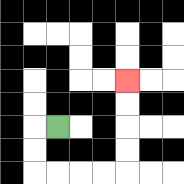{'start': '[2, 5]', 'end': '[5, 3]', 'path_directions': 'L,D,D,R,R,R,R,U,U,U,U', 'path_coordinates': '[[2, 5], [1, 5], [1, 6], [1, 7], [2, 7], [3, 7], [4, 7], [5, 7], [5, 6], [5, 5], [5, 4], [5, 3]]'}